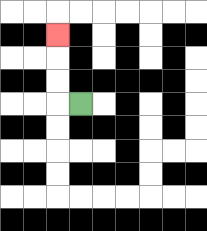{'start': '[3, 4]', 'end': '[2, 1]', 'path_directions': 'L,U,U,U', 'path_coordinates': '[[3, 4], [2, 4], [2, 3], [2, 2], [2, 1]]'}